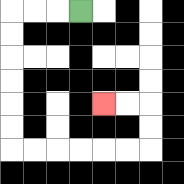{'start': '[3, 0]', 'end': '[4, 4]', 'path_directions': 'L,L,L,D,D,D,D,D,D,R,R,R,R,R,R,U,U,L,L', 'path_coordinates': '[[3, 0], [2, 0], [1, 0], [0, 0], [0, 1], [0, 2], [0, 3], [0, 4], [0, 5], [0, 6], [1, 6], [2, 6], [3, 6], [4, 6], [5, 6], [6, 6], [6, 5], [6, 4], [5, 4], [4, 4]]'}